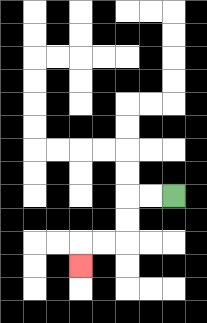{'start': '[7, 8]', 'end': '[3, 11]', 'path_directions': 'L,L,D,D,L,L,D', 'path_coordinates': '[[7, 8], [6, 8], [5, 8], [5, 9], [5, 10], [4, 10], [3, 10], [3, 11]]'}